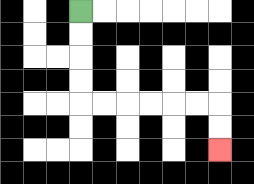{'start': '[3, 0]', 'end': '[9, 6]', 'path_directions': 'D,D,D,D,R,R,R,R,R,R,D,D', 'path_coordinates': '[[3, 0], [3, 1], [3, 2], [3, 3], [3, 4], [4, 4], [5, 4], [6, 4], [7, 4], [8, 4], [9, 4], [9, 5], [9, 6]]'}